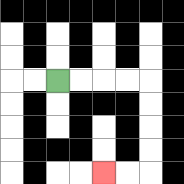{'start': '[2, 3]', 'end': '[4, 7]', 'path_directions': 'R,R,R,R,D,D,D,D,L,L', 'path_coordinates': '[[2, 3], [3, 3], [4, 3], [5, 3], [6, 3], [6, 4], [6, 5], [6, 6], [6, 7], [5, 7], [4, 7]]'}